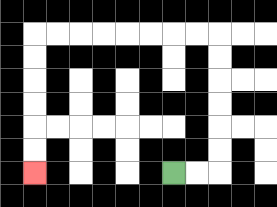{'start': '[7, 7]', 'end': '[1, 7]', 'path_directions': 'R,R,U,U,U,U,U,U,L,L,L,L,L,L,L,L,D,D,D,D,D,D', 'path_coordinates': '[[7, 7], [8, 7], [9, 7], [9, 6], [9, 5], [9, 4], [9, 3], [9, 2], [9, 1], [8, 1], [7, 1], [6, 1], [5, 1], [4, 1], [3, 1], [2, 1], [1, 1], [1, 2], [1, 3], [1, 4], [1, 5], [1, 6], [1, 7]]'}